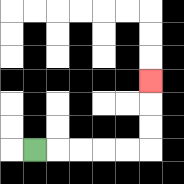{'start': '[1, 6]', 'end': '[6, 3]', 'path_directions': 'R,R,R,R,R,U,U,U', 'path_coordinates': '[[1, 6], [2, 6], [3, 6], [4, 6], [5, 6], [6, 6], [6, 5], [6, 4], [6, 3]]'}